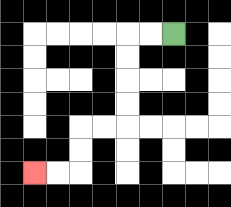{'start': '[7, 1]', 'end': '[1, 7]', 'path_directions': 'L,L,D,D,D,D,L,L,D,D,L,L', 'path_coordinates': '[[7, 1], [6, 1], [5, 1], [5, 2], [5, 3], [5, 4], [5, 5], [4, 5], [3, 5], [3, 6], [3, 7], [2, 7], [1, 7]]'}